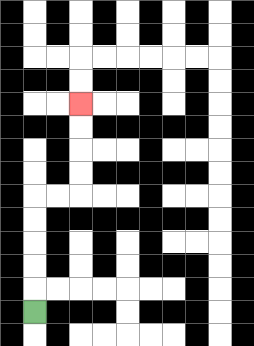{'start': '[1, 13]', 'end': '[3, 4]', 'path_directions': 'U,U,U,U,U,R,R,U,U,U,U', 'path_coordinates': '[[1, 13], [1, 12], [1, 11], [1, 10], [1, 9], [1, 8], [2, 8], [3, 8], [3, 7], [3, 6], [3, 5], [3, 4]]'}